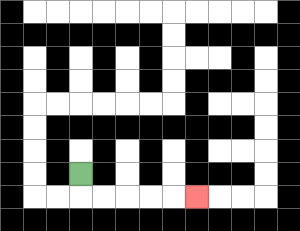{'start': '[3, 7]', 'end': '[8, 8]', 'path_directions': 'D,R,R,R,R,R', 'path_coordinates': '[[3, 7], [3, 8], [4, 8], [5, 8], [6, 8], [7, 8], [8, 8]]'}